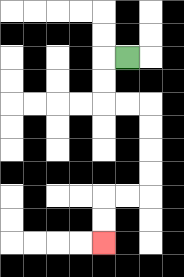{'start': '[5, 2]', 'end': '[4, 10]', 'path_directions': 'L,D,D,R,R,D,D,D,D,L,L,D,D', 'path_coordinates': '[[5, 2], [4, 2], [4, 3], [4, 4], [5, 4], [6, 4], [6, 5], [6, 6], [6, 7], [6, 8], [5, 8], [4, 8], [4, 9], [4, 10]]'}